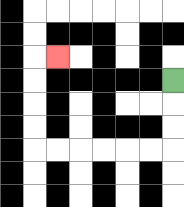{'start': '[7, 3]', 'end': '[2, 2]', 'path_directions': 'D,D,D,L,L,L,L,L,L,U,U,U,U,R', 'path_coordinates': '[[7, 3], [7, 4], [7, 5], [7, 6], [6, 6], [5, 6], [4, 6], [3, 6], [2, 6], [1, 6], [1, 5], [1, 4], [1, 3], [1, 2], [2, 2]]'}